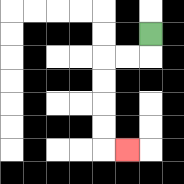{'start': '[6, 1]', 'end': '[5, 6]', 'path_directions': 'D,L,L,D,D,D,D,R', 'path_coordinates': '[[6, 1], [6, 2], [5, 2], [4, 2], [4, 3], [4, 4], [4, 5], [4, 6], [5, 6]]'}